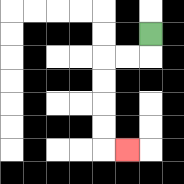{'start': '[6, 1]', 'end': '[5, 6]', 'path_directions': 'D,L,L,D,D,D,D,R', 'path_coordinates': '[[6, 1], [6, 2], [5, 2], [4, 2], [4, 3], [4, 4], [4, 5], [4, 6], [5, 6]]'}